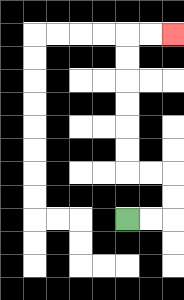{'start': '[5, 9]', 'end': '[7, 1]', 'path_directions': 'R,R,U,U,L,L,U,U,U,U,U,U,R,R', 'path_coordinates': '[[5, 9], [6, 9], [7, 9], [7, 8], [7, 7], [6, 7], [5, 7], [5, 6], [5, 5], [5, 4], [5, 3], [5, 2], [5, 1], [6, 1], [7, 1]]'}